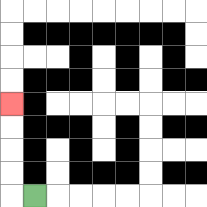{'start': '[1, 8]', 'end': '[0, 4]', 'path_directions': 'L,U,U,U,U', 'path_coordinates': '[[1, 8], [0, 8], [0, 7], [0, 6], [0, 5], [0, 4]]'}